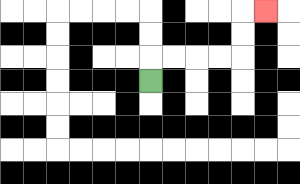{'start': '[6, 3]', 'end': '[11, 0]', 'path_directions': 'U,R,R,R,R,U,U,R', 'path_coordinates': '[[6, 3], [6, 2], [7, 2], [8, 2], [9, 2], [10, 2], [10, 1], [10, 0], [11, 0]]'}